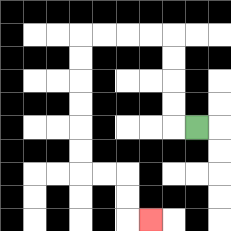{'start': '[8, 5]', 'end': '[6, 9]', 'path_directions': 'L,U,U,U,U,L,L,L,L,D,D,D,D,D,D,R,R,D,D,R', 'path_coordinates': '[[8, 5], [7, 5], [7, 4], [7, 3], [7, 2], [7, 1], [6, 1], [5, 1], [4, 1], [3, 1], [3, 2], [3, 3], [3, 4], [3, 5], [3, 6], [3, 7], [4, 7], [5, 7], [5, 8], [5, 9], [6, 9]]'}